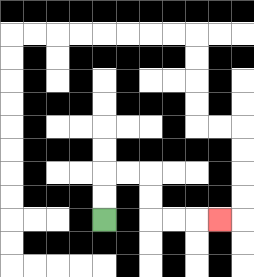{'start': '[4, 9]', 'end': '[9, 9]', 'path_directions': 'U,U,R,R,D,D,R,R,R', 'path_coordinates': '[[4, 9], [4, 8], [4, 7], [5, 7], [6, 7], [6, 8], [6, 9], [7, 9], [8, 9], [9, 9]]'}